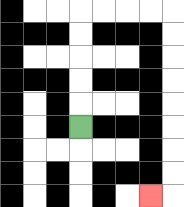{'start': '[3, 5]', 'end': '[6, 8]', 'path_directions': 'U,U,U,U,U,R,R,R,R,D,D,D,D,D,D,D,D,L', 'path_coordinates': '[[3, 5], [3, 4], [3, 3], [3, 2], [3, 1], [3, 0], [4, 0], [5, 0], [6, 0], [7, 0], [7, 1], [7, 2], [7, 3], [7, 4], [7, 5], [7, 6], [7, 7], [7, 8], [6, 8]]'}